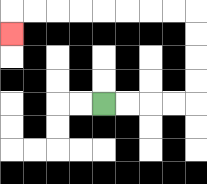{'start': '[4, 4]', 'end': '[0, 1]', 'path_directions': 'R,R,R,R,U,U,U,U,L,L,L,L,L,L,L,L,D', 'path_coordinates': '[[4, 4], [5, 4], [6, 4], [7, 4], [8, 4], [8, 3], [8, 2], [8, 1], [8, 0], [7, 0], [6, 0], [5, 0], [4, 0], [3, 0], [2, 0], [1, 0], [0, 0], [0, 1]]'}